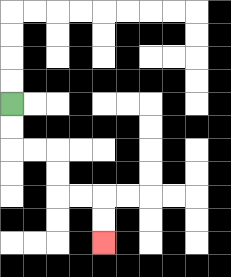{'start': '[0, 4]', 'end': '[4, 10]', 'path_directions': 'D,D,R,R,D,D,R,R,D,D', 'path_coordinates': '[[0, 4], [0, 5], [0, 6], [1, 6], [2, 6], [2, 7], [2, 8], [3, 8], [4, 8], [4, 9], [4, 10]]'}